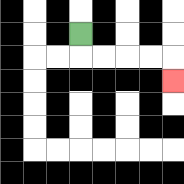{'start': '[3, 1]', 'end': '[7, 3]', 'path_directions': 'D,R,R,R,R,D', 'path_coordinates': '[[3, 1], [3, 2], [4, 2], [5, 2], [6, 2], [7, 2], [7, 3]]'}